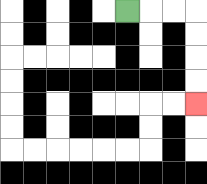{'start': '[5, 0]', 'end': '[8, 4]', 'path_directions': 'R,R,R,D,D,D,D', 'path_coordinates': '[[5, 0], [6, 0], [7, 0], [8, 0], [8, 1], [8, 2], [8, 3], [8, 4]]'}